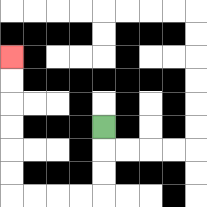{'start': '[4, 5]', 'end': '[0, 2]', 'path_directions': 'D,D,D,L,L,L,L,U,U,U,U,U,U', 'path_coordinates': '[[4, 5], [4, 6], [4, 7], [4, 8], [3, 8], [2, 8], [1, 8], [0, 8], [0, 7], [0, 6], [0, 5], [0, 4], [0, 3], [0, 2]]'}